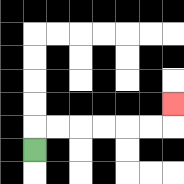{'start': '[1, 6]', 'end': '[7, 4]', 'path_directions': 'U,R,R,R,R,R,R,U', 'path_coordinates': '[[1, 6], [1, 5], [2, 5], [3, 5], [4, 5], [5, 5], [6, 5], [7, 5], [7, 4]]'}